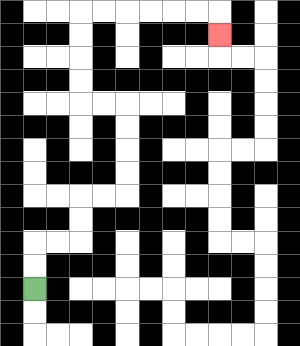{'start': '[1, 12]', 'end': '[9, 1]', 'path_directions': 'U,U,R,R,U,U,R,R,U,U,U,U,L,L,U,U,U,U,R,R,R,R,R,R,D', 'path_coordinates': '[[1, 12], [1, 11], [1, 10], [2, 10], [3, 10], [3, 9], [3, 8], [4, 8], [5, 8], [5, 7], [5, 6], [5, 5], [5, 4], [4, 4], [3, 4], [3, 3], [3, 2], [3, 1], [3, 0], [4, 0], [5, 0], [6, 0], [7, 0], [8, 0], [9, 0], [9, 1]]'}